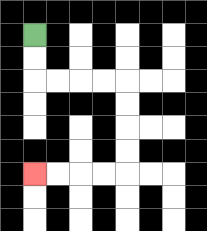{'start': '[1, 1]', 'end': '[1, 7]', 'path_directions': 'D,D,R,R,R,R,D,D,D,D,L,L,L,L', 'path_coordinates': '[[1, 1], [1, 2], [1, 3], [2, 3], [3, 3], [4, 3], [5, 3], [5, 4], [5, 5], [5, 6], [5, 7], [4, 7], [3, 7], [2, 7], [1, 7]]'}